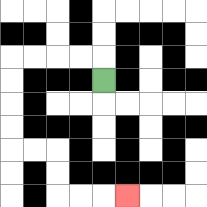{'start': '[4, 3]', 'end': '[5, 8]', 'path_directions': 'U,L,L,L,L,D,D,D,D,R,R,D,D,R,R,R', 'path_coordinates': '[[4, 3], [4, 2], [3, 2], [2, 2], [1, 2], [0, 2], [0, 3], [0, 4], [0, 5], [0, 6], [1, 6], [2, 6], [2, 7], [2, 8], [3, 8], [4, 8], [5, 8]]'}